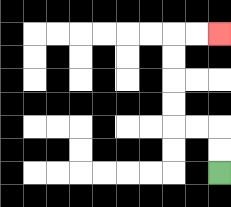{'start': '[9, 7]', 'end': '[9, 1]', 'path_directions': 'U,U,L,L,U,U,U,U,R,R', 'path_coordinates': '[[9, 7], [9, 6], [9, 5], [8, 5], [7, 5], [7, 4], [7, 3], [7, 2], [7, 1], [8, 1], [9, 1]]'}